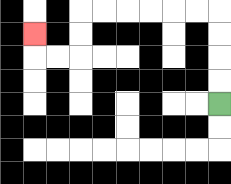{'start': '[9, 4]', 'end': '[1, 1]', 'path_directions': 'U,U,U,U,L,L,L,L,L,L,D,D,L,L,U', 'path_coordinates': '[[9, 4], [9, 3], [9, 2], [9, 1], [9, 0], [8, 0], [7, 0], [6, 0], [5, 0], [4, 0], [3, 0], [3, 1], [3, 2], [2, 2], [1, 2], [1, 1]]'}